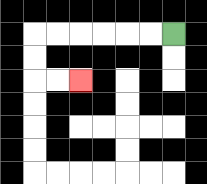{'start': '[7, 1]', 'end': '[3, 3]', 'path_directions': 'L,L,L,L,L,L,D,D,R,R', 'path_coordinates': '[[7, 1], [6, 1], [5, 1], [4, 1], [3, 1], [2, 1], [1, 1], [1, 2], [1, 3], [2, 3], [3, 3]]'}